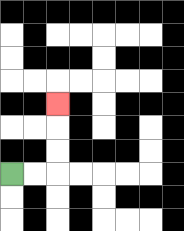{'start': '[0, 7]', 'end': '[2, 4]', 'path_directions': 'R,R,U,U,U', 'path_coordinates': '[[0, 7], [1, 7], [2, 7], [2, 6], [2, 5], [2, 4]]'}